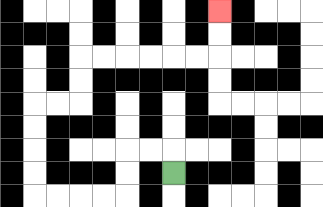{'start': '[7, 7]', 'end': '[9, 0]', 'path_directions': 'U,L,L,D,D,L,L,L,L,U,U,U,U,R,R,U,U,R,R,R,R,R,R,U,U', 'path_coordinates': '[[7, 7], [7, 6], [6, 6], [5, 6], [5, 7], [5, 8], [4, 8], [3, 8], [2, 8], [1, 8], [1, 7], [1, 6], [1, 5], [1, 4], [2, 4], [3, 4], [3, 3], [3, 2], [4, 2], [5, 2], [6, 2], [7, 2], [8, 2], [9, 2], [9, 1], [9, 0]]'}